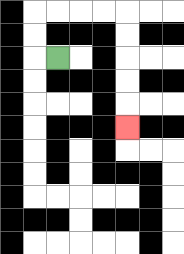{'start': '[2, 2]', 'end': '[5, 5]', 'path_directions': 'L,U,U,R,R,R,R,D,D,D,D,D', 'path_coordinates': '[[2, 2], [1, 2], [1, 1], [1, 0], [2, 0], [3, 0], [4, 0], [5, 0], [5, 1], [5, 2], [5, 3], [5, 4], [5, 5]]'}